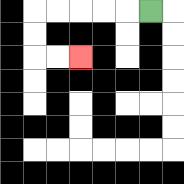{'start': '[6, 0]', 'end': '[3, 2]', 'path_directions': 'L,L,L,L,L,D,D,R,R', 'path_coordinates': '[[6, 0], [5, 0], [4, 0], [3, 0], [2, 0], [1, 0], [1, 1], [1, 2], [2, 2], [3, 2]]'}